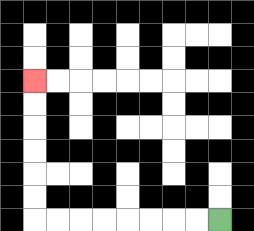{'start': '[9, 9]', 'end': '[1, 3]', 'path_directions': 'L,L,L,L,L,L,L,L,U,U,U,U,U,U', 'path_coordinates': '[[9, 9], [8, 9], [7, 9], [6, 9], [5, 9], [4, 9], [3, 9], [2, 9], [1, 9], [1, 8], [1, 7], [1, 6], [1, 5], [1, 4], [1, 3]]'}